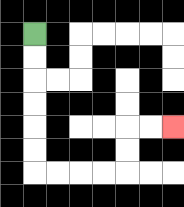{'start': '[1, 1]', 'end': '[7, 5]', 'path_directions': 'D,D,D,D,D,D,R,R,R,R,U,U,R,R', 'path_coordinates': '[[1, 1], [1, 2], [1, 3], [1, 4], [1, 5], [1, 6], [1, 7], [2, 7], [3, 7], [4, 7], [5, 7], [5, 6], [5, 5], [6, 5], [7, 5]]'}